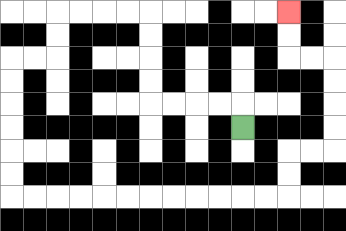{'start': '[10, 5]', 'end': '[12, 0]', 'path_directions': 'U,L,L,L,L,U,U,U,U,L,L,L,L,D,D,L,L,D,D,D,D,D,D,R,R,R,R,R,R,R,R,R,R,R,R,U,U,R,R,U,U,U,U,L,L,U,U', 'path_coordinates': '[[10, 5], [10, 4], [9, 4], [8, 4], [7, 4], [6, 4], [6, 3], [6, 2], [6, 1], [6, 0], [5, 0], [4, 0], [3, 0], [2, 0], [2, 1], [2, 2], [1, 2], [0, 2], [0, 3], [0, 4], [0, 5], [0, 6], [0, 7], [0, 8], [1, 8], [2, 8], [3, 8], [4, 8], [5, 8], [6, 8], [7, 8], [8, 8], [9, 8], [10, 8], [11, 8], [12, 8], [12, 7], [12, 6], [13, 6], [14, 6], [14, 5], [14, 4], [14, 3], [14, 2], [13, 2], [12, 2], [12, 1], [12, 0]]'}